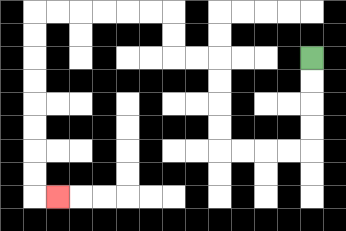{'start': '[13, 2]', 'end': '[2, 8]', 'path_directions': 'D,D,D,D,L,L,L,L,U,U,U,U,L,L,U,U,L,L,L,L,L,L,D,D,D,D,D,D,D,D,R', 'path_coordinates': '[[13, 2], [13, 3], [13, 4], [13, 5], [13, 6], [12, 6], [11, 6], [10, 6], [9, 6], [9, 5], [9, 4], [9, 3], [9, 2], [8, 2], [7, 2], [7, 1], [7, 0], [6, 0], [5, 0], [4, 0], [3, 0], [2, 0], [1, 0], [1, 1], [1, 2], [1, 3], [1, 4], [1, 5], [1, 6], [1, 7], [1, 8], [2, 8]]'}